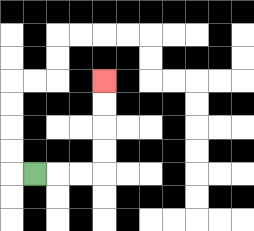{'start': '[1, 7]', 'end': '[4, 3]', 'path_directions': 'R,R,R,U,U,U,U', 'path_coordinates': '[[1, 7], [2, 7], [3, 7], [4, 7], [4, 6], [4, 5], [4, 4], [4, 3]]'}